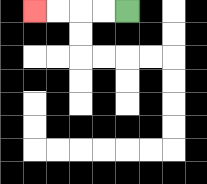{'start': '[5, 0]', 'end': '[1, 0]', 'path_directions': 'L,L,L,L', 'path_coordinates': '[[5, 0], [4, 0], [3, 0], [2, 0], [1, 0]]'}